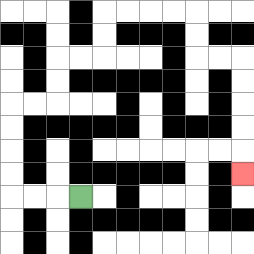{'start': '[3, 8]', 'end': '[10, 7]', 'path_directions': 'L,L,L,U,U,U,U,R,R,U,U,R,R,U,U,R,R,R,R,D,D,R,R,D,D,D,D,D', 'path_coordinates': '[[3, 8], [2, 8], [1, 8], [0, 8], [0, 7], [0, 6], [0, 5], [0, 4], [1, 4], [2, 4], [2, 3], [2, 2], [3, 2], [4, 2], [4, 1], [4, 0], [5, 0], [6, 0], [7, 0], [8, 0], [8, 1], [8, 2], [9, 2], [10, 2], [10, 3], [10, 4], [10, 5], [10, 6], [10, 7]]'}